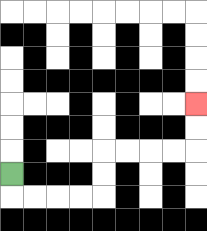{'start': '[0, 7]', 'end': '[8, 4]', 'path_directions': 'D,R,R,R,R,U,U,R,R,R,R,U,U', 'path_coordinates': '[[0, 7], [0, 8], [1, 8], [2, 8], [3, 8], [4, 8], [4, 7], [4, 6], [5, 6], [6, 6], [7, 6], [8, 6], [8, 5], [8, 4]]'}